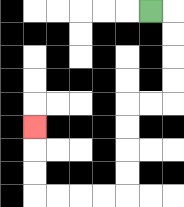{'start': '[6, 0]', 'end': '[1, 5]', 'path_directions': 'R,D,D,D,D,L,L,D,D,D,D,L,L,L,L,U,U,U', 'path_coordinates': '[[6, 0], [7, 0], [7, 1], [7, 2], [7, 3], [7, 4], [6, 4], [5, 4], [5, 5], [5, 6], [5, 7], [5, 8], [4, 8], [3, 8], [2, 8], [1, 8], [1, 7], [1, 6], [1, 5]]'}